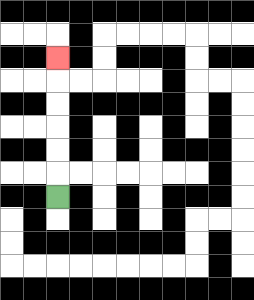{'start': '[2, 8]', 'end': '[2, 2]', 'path_directions': 'U,U,U,U,U,U', 'path_coordinates': '[[2, 8], [2, 7], [2, 6], [2, 5], [2, 4], [2, 3], [2, 2]]'}